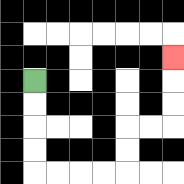{'start': '[1, 3]', 'end': '[7, 2]', 'path_directions': 'D,D,D,D,R,R,R,R,U,U,R,R,U,U,U', 'path_coordinates': '[[1, 3], [1, 4], [1, 5], [1, 6], [1, 7], [2, 7], [3, 7], [4, 7], [5, 7], [5, 6], [5, 5], [6, 5], [7, 5], [7, 4], [7, 3], [7, 2]]'}